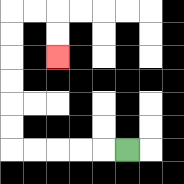{'start': '[5, 6]', 'end': '[2, 2]', 'path_directions': 'L,L,L,L,L,U,U,U,U,U,U,R,R,D,D', 'path_coordinates': '[[5, 6], [4, 6], [3, 6], [2, 6], [1, 6], [0, 6], [0, 5], [0, 4], [0, 3], [0, 2], [0, 1], [0, 0], [1, 0], [2, 0], [2, 1], [2, 2]]'}